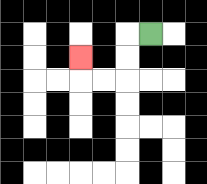{'start': '[6, 1]', 'end': '[3, 2]', 'path_directions': 'L,D,D,L,L,U', 'path_coordinates': '[[6, 1], [5, 1], [5, 2], [5, 3], [4, 3], [3, 3], [3, 2]]'}